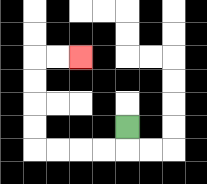{'start': '[5, 5]', 'end': '[3, 2]', 'path_directions': 'D,L,L,L,L,U,U,U,U,R,R', 'path_coordinates': '[[5, 5], [5, 6], [4, 6], [3, 6], [2, 6], [1, 6], [1, 5], [1, 4], [1, 3], [1, 2], [2, 2], [3, 2]]'}